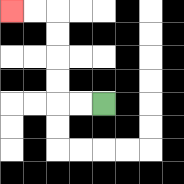{'start': '[4, 4]', 'end': '[0, 0]', 'path_directions': 'L,L,U,U,U,U,L,L', 'path_coordinates': '[[4, 4], [3, 4], [2, 4], [2, 3], [2, 2], [2, 1], [2, 0], [1, 0], [0, 0]]'}